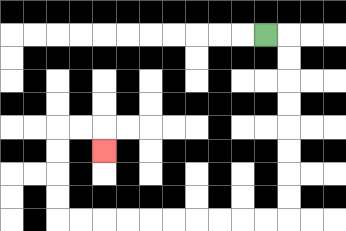{'start': '[11, 1]', 'end': '[4, 6]', 'path_directions': 'R,D,D,D,D,D,D,D,D,L,L,L,L,L,L,L,L,L,L,U,U,U,U,R,R,D', 'path_coordinates': '[[11, 1], [12, 1], [12, 2], [12, 3], [12, 4], [12, 5], [12, 6], [12, 7], [12, 8], [12, 9], [11, 9], [10, 9], [9, 9], [8, 9], [7, 9], [6, 9], [5, 9], [4, 9], [3, 9], [2, 9], [2, 8], [2, 7], [2, 6], [2, 5], [3, 5], [4, 5], [4, 6]]'}